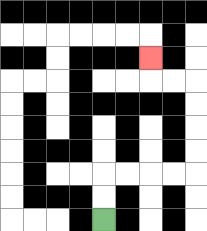{'start': '[4, 9]', 'end': '[6, 2]', 'path_directions': 'U,U,R,R,R,R,U,U,U,U,L,L,U', 'path_coordinates': '[[4, 9], [4, 8], [4, 7], [5, 7], [6, 7], [7, 7], [8, 7], [8, 6], [8, 5], [8, 4], [8, 3], [7, 3], [6, 3], [6, 2]]'}